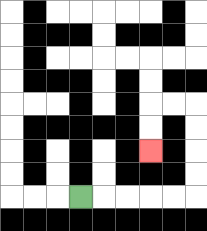{'start': '[3, 8]', 'end': '[6, 6]', 'path_directions': 'R,R,R,R,R,U,U,U,U,L,L,D,D', 'path_coordinates': '[[3, 8], [4, 8], [5, 8], [6, 8], [7, 8], [8, 8], [8, 7], [8, 6], [8, 5], [8, 4], [7, 4], [6, 4], [6, 5], [6, 6]]'}